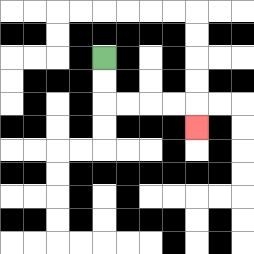{'start': '[4, 2]', 'end': '[8, 5]', 'path_directions': 'D,D,R,R,R,R,D', 'path_coordinates': '[[4, 2], [4, 3], [4, 4], [5, 4], [6, 4], [7, 4], [8, 4], [8, 5]]'}